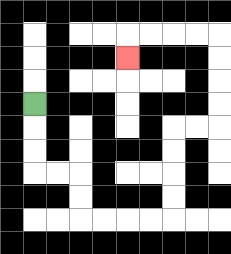{'start': '[1, 4]', 'end': '[5, 2]', 'path_directions': 'D,D,D,R,R,D,D,R,R,R,R,U,U,U,U,R,R,U,U,U,U,L,L,L,L,D', 'path_coordinates': '[[1, 4], [1, 5], [1, 6], [1, 7], [2, 7], [3, 7], [3, 8], [3, 9], [4, 9], [5, 9], [6, 9], [7, 9], [7, 8], [7, 7], [7, 6], [7, 5], [8, 5], [9, 5], [9, 4], [9, 3], [9, 2], [9, 1], [8, 1], [7, 1], [6, 1], [5, 1], [5, 2]]'}